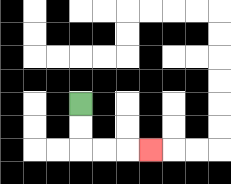{'start': '[3, 4]', 'end': '[6, 6]', 'path_directions': 'D,D,R,R,R', 'path_coordinates': '[[3, 4], [3, 5], [3, 6], [4, 6], [5, 6], [6, 6]]'}